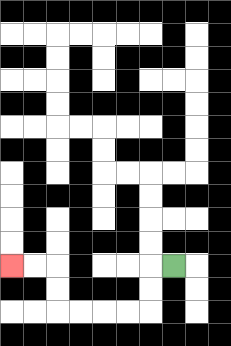{'start': '[7, 11]', 'end': '[0, 11]', 'path_directions': 'L,D,D,L,L,L,L,U,U,L,L', 'path_coordinates': '[[7, 11], [6, 11], [6, 12], [6, 13], [5, 13], [4, 13], [3, 13], [2, 13], [2, 12], [2, 11], [1, 11], [0, 11]]'}